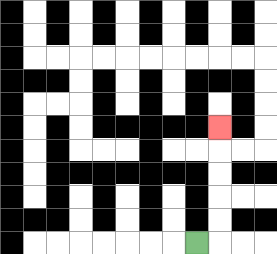{'start': '[8, 10]', 'end': '[9, 5]', 'path_directions': 'R,U,U,U,U,U', 'path_coordinates': '[[8, 10], [9, 10], [9, 9], [9, 8], [9, 7], [9, 6], [9, 5]]'}